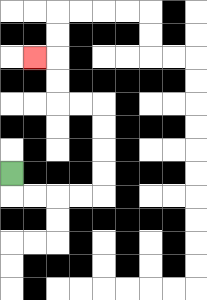{'start': '[0, 7]', 'end': '[1, 2]', 'path_directions': 'D,R,R,R,R,U,U,U,U,L,L,U,U,L', 'path_coordinates': '[[0, 7], [0, 8], [1, 8], [2, 8], [3, 8], [4, 8], [4, 7], [4, 6], [4, 5], [4, 4], [3, 4], [2, 4], [2, 3], [2, 2], [1, 2]]'}